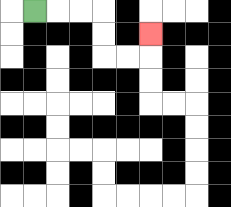{'start': '[1, 0]', 'end': '[6, 1]', 'path_directions': 'R,R,R,D,D,R,R,U', 'path_coordinates': '[[1, 0], [2, 0], [3, 0], [4, 0], [4, 1], [4, 2], [5, 2], [6, 2], [6, 1]]'}